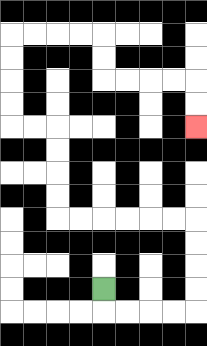{'start': '[4, 12]', 'end': '[8, 5]', 'path_directions': 'D,R,R,R,R,U,U,U,U,L,L,L,L,L,L,U,U,U,U,L,L,U,U,U,U,R,R,R,R,D,D,R,R,R,R,D,D', 'path_coordinates': '[[4, 12], [4, 13], [5, 13], [6, 13], [7, 13], [8, 13], [8, 12], [8, 11], [8, 10], [8, 9], [7, 9], [6, 9], [5, 9], [4, 9], [3, 9], [2, 9], [2, 8], [2, 7], [2, 6], [2, 5], [1, 5], [0, 5], [0, 4], [0, 3], [0, 2], [0, 1], [1, 1], [2, 1], [3, 1], [4, 1], [4, 2], [4, 3], [5, 3], [6, 3], [7, 3], [8, 3], [8, 4], [8, 5]]'}